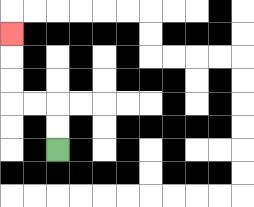{'start': '[2, 6]', 'end': '[0, 1]', 'path_directions': 'U,U,L,L,U,U,U', 'path_coordinates': '[[2, 6], [2, 5], [2, 4], [1, 4], [0, 4], [0, 3], [0, 2], [0, 1]]'}